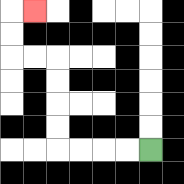{'start': '[6, 6]', 'end': '[1, 0]', 'path_directions': 'L,L,L,L,U,U,U,U,L,L,U,U,R', 'path_coordinates': '[[6, 6], [5, 6], [4, 6], [3, 6], [2, 6], [2, 5], [2, 4], [2, 3], [2, 2], [1, 2], [0, 2], [0, 1], [0, 0], [1, 0]]'}